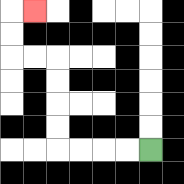{'start': '[6, 6]', 'end': '[1, 0]', 'path_directions': 'L,L,L,L,U,U,U,U,L,L,U,U,R', 'path_coordinates': '[[6, 6], [5, 6], [4, 6], [3, 6], [2, 6], [2, 5], [2, 4], [2, 3], [2, 2], [1, 2], [0, 2], [0, 1], [0, 0], [1, 0]]'}